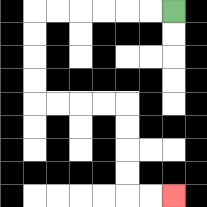{'start': '[7, 0]', 'end': '[7, 8]', 'path_directions': 'L,L,L,L,L,L,D,D,D,D,R,R,R,R,D,D,D,D,R,R', 'path_coordinates': '[[7, 0], [6, 0], [5, 0], [4, 0], [3, 0], [2, 0], [1, 0], [1, 1], [1, 2], [1, 3], [1, 4], [2, 4], [3, 4], [4, 4], [5, 4], [5, 5], [5, 6], [5, 7], [5, 8], [6, 8], [7, 8]]'}